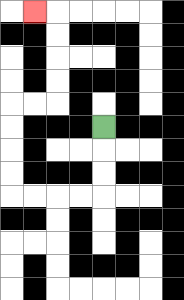{'start': '[4, 5]', 'end': '[1, 0]', 'path_directions': 'D,D,D,L,L,L,L,U,U,U,U,R,R,U,U,U,U,L', 'path_coordinates': '[[4, 5], [4, 6], [4, 7], [4, 8], [3, 8], [2, 8], [1, 8], [0, 8], [0, 7], [0, 6], [0, 5], [0, 4], [1, 4], [2, 4], [2, 3], [2, 2], [2, 1], [2, 0], [1, 0]]'}